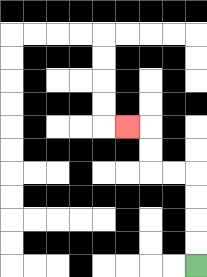{'start': '[8, 11]', 'end': '[5, 5]', 'path_directions': 'U,U,U,U,L,L,U,U,L', 'path_coordinates': '[[8, 11], [8, 10], [8, 9], [8, 8], [8, 7], [7, 7], [6, 7], [6, 6], [6, 5], [5, 5]]'}